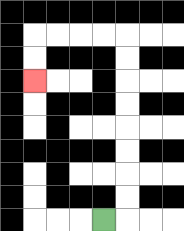{'start': '[4, 9]', 'end': '[1, 3]', 'path_directions': 'R,U,U,U,U,U,U,U,U,L,L,L,L,D,D', 'path_coordinates': '[[4, 9], [5, 9], [5, 8], [5, 7], [5, 6], [5, 5], [5, 4], [5, 3], [5, 2], [5, 1], [4, 1], [3, 1], [2, 1], [1, 1], [1, 2], [1, 3]]'}